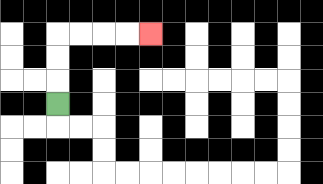{'start': '[2, 4]', 'end': '[6, 1]', 'path_directions': 'U,U,U,R,R,R,R', 'path_coordinates': '[[2, 4], [2, 3], [2, 2], [2, 1], [3, 1], [4, 1], [5, 1], [6, 1]]'}